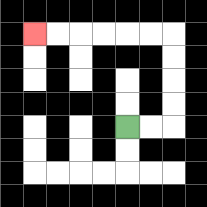{'start': '[5, 5]', 'end': '[1, 1]', 'path_directions': 'R,R,U,U,U,U,L,L,L,L,L,L', 'path_coordinates': '[[5, 5], [6, 5], [7, 5], [7, 4], [7, 3], [7, 2], [7, 1], [6, 1], [5, 1], [4, 1], [3, 1], [2, 1], [1, 1]]'}